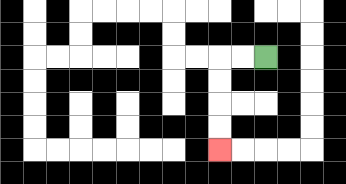{'start': '[11, 2]', 'end': '[9, 6]', 'path_directions': 'L,L,D,D,D,D', 'path_coordinates': '[[11, 2], [10, 2], [9, 2], [9, 3], [9, 4], [9, 5], [9, 6]]'}